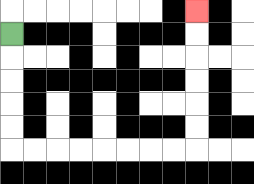{'start': '[0, 1]', 'end': '[8, 0]', 'path_directions': 'D,D,D,D,D,R,R,R,R,R,R,R,R,U,U,U,U,U,U', 'path_coordinates': '[[0, 1], [0, 2], [0, 3], [0, 4], [0, 5], [0, 6], [1, 6], [2, 6], [3, 6], [4, 6], [5, 6], [6, 6], [7, 6], [8, 6], [8, 5], [8, 4], [8, 3], [8, 2], [8, 1], [8, 0]]'}